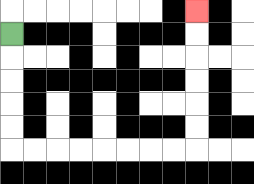{'start': '[0, 1]', 'end': '[8, 0]', 'path_directions': 'D,D,D,D,D,R,R,R,R,R,R,R,R,U,U,U,U,U,U', 'path_coordinates': '[[0, 1], [0, 2], [0, 3], [0, 4], [0, 5], [0, 6], [1, 6], [2, 6], [3, 6], [4, 6], [5, 6], [6, 6], [7, 6], [8, 6], [8, 5], [8, 4], [8, 3], [8, 2], [8, 1], [8, 0]]'}